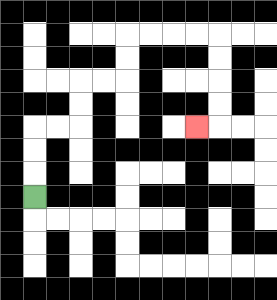{'start': '[1, 8]', 'end': '[8, 5]', 'path_directions': 'U,U,U,R,R,U,U,R,R,U,U,R,R,R,R,D,D,D,D,L', 'path_coordinates': '[[1, 8], [1, 7], [1, 6], [1, 5], [2, 5], [3, 5], [3, 4], [3, 3], [4, 3], [5, 3], [5, 2], [5, 1], [6, 1], [7, 1], [8, 1], [9, 1], [9, 2], [9, 3], [9, 4], [9, 5], [8, 5]]'}